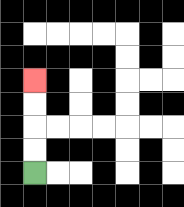{'start': '[1, 7]', 'end': '[1, 3]', 'path_directions': 'U,U,U,U', 'path_coordinates': '[[1, 7], [1, 6], [1, 5], [1, 4], [1, 3]]'}